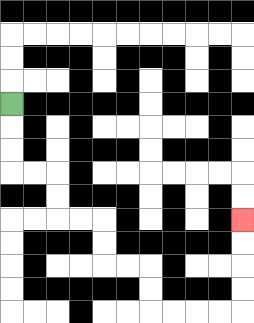{'start': '[0, 4]', 'end': '[10, 9]', 'path_directions': 'D,D,D,R,R,D,D,R,R,D,D,R,R,D,D,R,R,R,R,U,U,U,U', 'path_coordinates': '[[0, 4], [0, 5], [0, 6], [0, 7], [1, 7], [2, 7], [2, 8], [2, 9], [3, 9], [4, 9], [4, 10], [4, 11], [5, 11], [6, 11], [6, 12], [6, 13], [7, 13], [8, 13], [9, 13], [10, 13], [10, 12], [10, 11], [10, 10], [10, 9]]'}